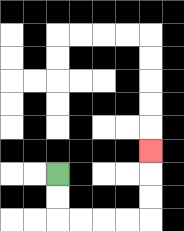{'start': '[2, 7]', 'end': '[6, 6]', 'path_directions': 'D,D,R,R,R,R,U,U,U', 'path_coordinates': '[[2, 7], [2, 8], [2, 9], [3, 9], [4, 9], [5, 9], [6, 9], [6, 8], [6, 7], [6, 6]]'}